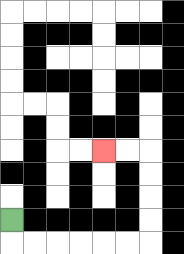{'start': '[0, 9]', 'end': '[4, 6]', 'path_directions': 'D,R,R,R,R,R,R,U,U,U,U,L,L', 'path_coordinates': '[[0, 9], [0, 10], [1, 10], [2, 10], [3, 10], [4, 10], [5, 10], [6, 10], [6, 9], [6, 8], [6, 7], [6, 6], [5, 6], [4, 6]]'}